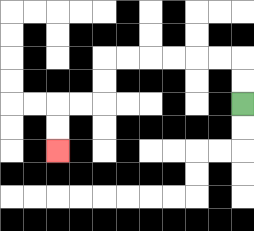{'start': '[10, 4]', 'end': '[2, 6]', 'path_directions': 'U,U,L,L,L,L,L,L,D,D,L,L,D,D', 'path_coordinates': '[[10, 4], [10, 3], [10, 2], [9, 2], [8, 2], [7, 2], [6, 2], [5, 2], [4, 2], [4, 3], [4, 4], [3, 4], [2, 4], [2, 5], [2, 6]]'}